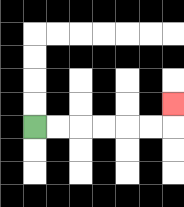{'start': '[1, 5]', 'end': '[7, 4]', 'path_directions': 'R,R,R,R,R,R,U', 'path_coordinates': '[[1, 5], [2, 5], [3, 5], [4, 5], [5, 5], [6, 5], [7, 5], [7, 4]]'}